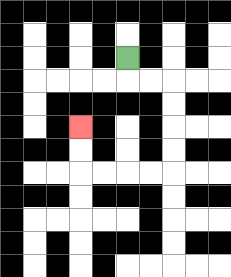{'start': '[5, 2]', 'end': '[3, 5]', 'path_directions': 'D,R,R,D,D,D,D,L,L,L,L,U,U', 'path_coordinates': '[[5, 2], [5, 3], [6, 3], [7, 3], [7, 4], [7, 5], [7, 6], [7, 7], [6, 7], [5, 7], [4, 7], [3, 7], [3, 6], [3, 5]]'}